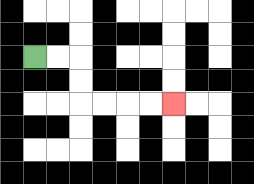{'start': '[1, 2]', 'end': '[7, 4]', 'path_directions': 'R,R,D,D,R,R,R,R', 'path_coordinates': '[[1, 2], [2, 2], [3, 2], [3, 3], [3, 4], [4, 4], [5, 4], [6, 4], [7, 4]]'}